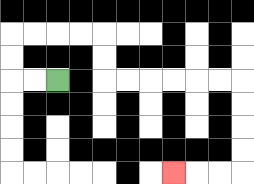{'start': '[2, 3]', 'end': '[7, 7]', 'path_directions': 'L,L,U,U,R,R,R,R,D,D,R,R,R,R,R,R,D,D,D,D,L,L,L', 'path_coordinates': '[[2, 3], [1, 3], [0, 3], [0, 2], [0, 1], [1, 1], [2, 1], [3, 1], [4, 1], [4, 2], [4, 3], [5, 3], [6, 3], [7, 3], [8, 3], [9, 3], [10, 3], [10, 4], [10, 5], [10, 6], [10, 7], [9, 7], [8, 7], [7, 7]]'}